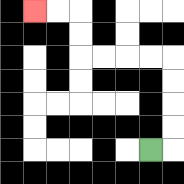{'start': '[6, 6]', 'end': '[1, 0]', 'path_directions': 'R,U,U,U,U,L,L,L,L,U,U,L,L', 'path_coordinates': '[[6, 6], [7, 6], [7, 5], [7, 4], [7, 3], [7, 2], [6, 2], [5, 2], [4, 2], [3, 2], [3, 1], [3, 0], [2, 0], [1, 0]]'}